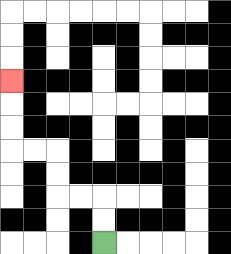{'start': '[4, 10]', 'end': '[0, 3]', 'path_directions': 'U,U,L,L,U,U,L,L,U,U,U', 'path_coordinates': '[[4, 10], [4, 9], [4, 8], [3, 8], [2, 8], [2, 7], [2, 6], [1, 6], [0, 6], [0, 5], [0, 4], [0, 3]]'}